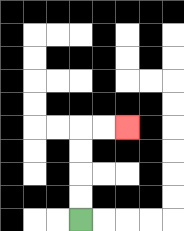{'start': '[3, 9]', 'end': '[5, 5]', 'path_directions': 'U,U,U,U,R,R', 'path_coordinates': '[[3, 9], [3, 8], [3, 7], [3, 6], [3, 5], [4, 5], [5, 5]]'}